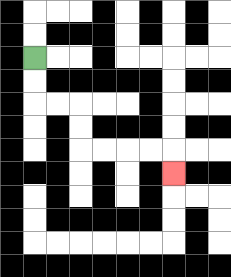{'start': '[1, 2]', 'end': '[7, 7]', 'path_directions': 'D,D,R,R,D,D,R,R,R,R,D', 'path_coordinates': '[[1, 2], [1, 3], [1, 4], [2, 4], [3, 4], [3, 5], [3, 6], [4, 6], [5, 6], [6, 6], [7, 6], [7, 7]]'}